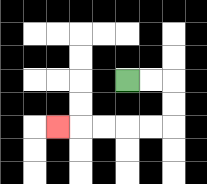{'start': '[5, 3]', 'end': '[2, 5]', 'path_directions': 'R,R,D,D,L,L,L,L,L', 'path_coordinates': '[[5, 3], [6, 3], [7, 3], [7, 4], [7, 5], [6, 5], [5, 5], [4, 5], [3, 5], [2, 5]]'}